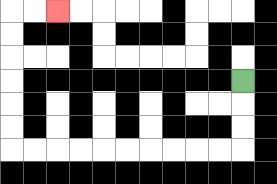{'start': '[10, 3]', 'end': '[2, 0]', 'path_directions': 'D,D,D,L,L,L,L,L,L,L,L,L,L,U,U,U,U,U,U,R,R', 'path_coordinates': '[[10, 3], [10, 4], [10, 5], [10, 6], [9, 6], [8, 6], [7, 6], [6, 6], [5, 6], [4, 6], [3, 6], [2, 6], [1, 6], [0, 6], [0, 5], [0, 4], [0, 3], [0, 2], [0, 1], [0, 0], [1, 0], [2, 0]]'}